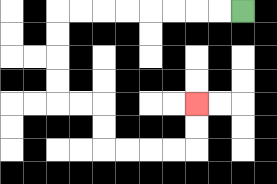{'start': '[10, 0]', 'end': '[8, 4]', 'path_directions': 'L,L,L,L,L,L,L,L,D,D,D,D,R,R,D,D,R,R,R,R,U,U', 'path_coordinates': '[[10, 0], [9, 0], [8, 0], [7, 0], [6, 0], [5, 0], [4, 0], [3, 0], [2, 0], [2, 1], [2, 2], [2, 3], [2, 4], [3, 4], [4, 4], [4, 5], [4, 6], [5, 6], [6, 6], [7, 6], [8, 6], [8, 5], [8, 4]]'}